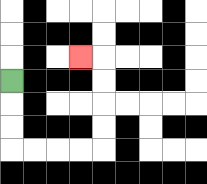{'start': '[0, 3]', 'end': '[3, 2]', 'path_directions': 'D,D,D,R,R,R,R,U,U,U,U,L', 'path_coordinates': '[[0, 3], [0, 4], [0, 5], [0, 6], [1, 6], [2, 6], [3, 6], [4, 6], [4, 5], [4, 4], [4, 3], [4, 2], [3, 2]]'}